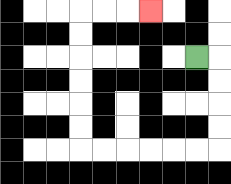{'start': '[8, 2]', 'end': '[6, 0]', 'path_directions': 'R,D,D,D,D,L,L,L,L,L,L,U,U,U,U,U,U,R,R,R', 'path_coordinates': '[[8, 2], [9, 2], [9, 3], [9, 4], [9, 5], [9, 6], [8, 6], [7, 6], [6, 6], [5, 6], [4, 6], [3, 6], [3, 5], [3, 4], [3, 3], [3, 2], [3, 1], [3, 0], [4, 0], [5, 0], [6, 0]]'}